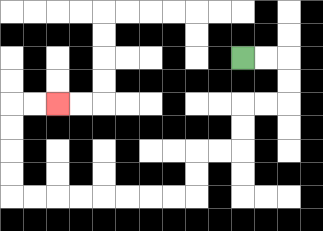{'start': '[10, 2]', 'end': '[2, 4]', 'path_directions': 'R,R,D,D,L,L,D,D,L,L,D,D,L,L,L,L,L,L,L,L,U,U,U,U,R,R', 'path_coordinates': '[[10, 2], [11, 2], [12, 2], [12, 3], [12, 4], [11, 4], [10, 4], [10, 5], [10, 6], [9, 6], [8, 6], [8, 7], [8, 8], [7, 8], [6, 8], [5, 8], [4, 8], [3, 8], [2, 8], [1, 8], [0, 8], [0, 7], [0, 6], [0, 5], [0, 4], [1, 4], [2, 4]]'}